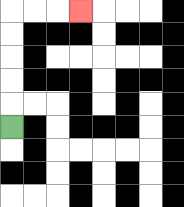{'start': '[0, 5]', 'end': '[3, 0]', 'path_directions': 'U,U,U,U,U,R,R,R', 'path_coordinates': '[[0, 5], [0, 4], [0, 3], [0, 2], [0, 1], [0, 0], [1, 0], [2, 0], [3, 0]]'}